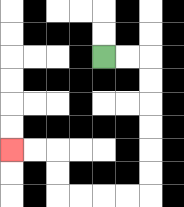{'start': '[4, 2]', 'end': '[0, 6]', 'path_directions': 'R,R,D,D,D,D,D,D,L,L,L,L,U,U,L,L', 'path_coordinates': '[[4, 2], [5, 2], [6, 2], [6, 3], [6, 4], [6, 5], [6, 6], [6, 7], [6, 8], [5, 8], [4, 8], [3, 8], [2, 8], [2, 7], [2, 6], [1, 6], [0, 6]]'}